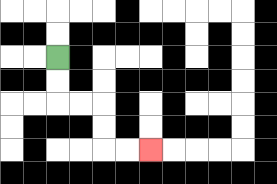{'start': '[2, 2]', 'end': '[6, 6]', 'path_directions': 'D,D,R,R,D,D,R,R', 'path_coordinates': '[[2, 2], [2, 3], [2, 4], [3, 4], [4, 4], [4, 5], [4, 6], [5, 6], [6, 6]]'}